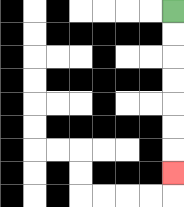{'start': '[7, 0]', 'end': '[7, 7]', 'path_directions': 'D,D,D,D,D,D,D', 'path_coordinates': '[[7, 0], [7, 1], [7, 2], [7, 3], [7, 4], [7, 5], [7, 6], [7, 7]]'}